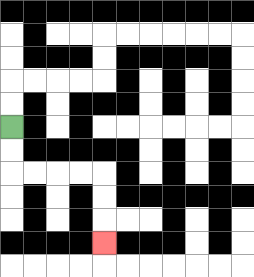{'start': '[0, 5]', 'end': '[4, 10]', 'path_directions': 'D,D,R,R,R,R,D,D,D', 'path_coordinates': '[[0, 5], [0, 6], [0, 7], [1, 7], [2, 7], [3, 7], [4, 7], [4, 8], [4, 9], [4, 10]]'}